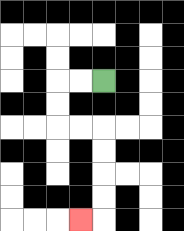{'start': '[4, 3]', 'end': '[3, 9]', 'path_directions': 'L,L,D,D,R,R,D,D,D,D,L', 'path_coordinates': '[[4, 3], [3, 3], [2, 3], [2, 4], [2, 5], [3, 5], [4, 5], [4, 6], [4, 7], [4, 8], [4, 9], [3, 9]]'}